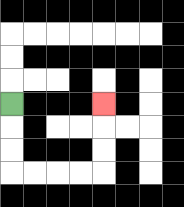{'start': '[0, 4]', 'end': '[4, 4]', 'path_directions': 'D,D,D,R,R,R,R,U,U,U', 'path_coordinates': '[[0, 4], [0, 5], [0, 6], [0, 7], [1, 7], [2, 7], [3, 7], [4, 7], [4, 6], [4, 5], [4, 4]]'}